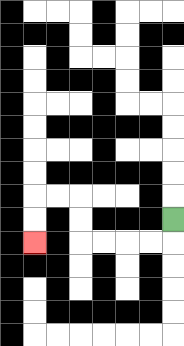{'start': '[7, 9]', 'end': '[1, 10]', 'path_directions': 'D,L,L,L,L,U,U,L,L,D,D', 'path_coordinates': '[[7, 9], [7, 10], [6, 10], [5, 10], [4, 10], [3, 10], [3, 9], [3, 8], [2, 8], [1, 8], [1, 9], [1, 10]]'}